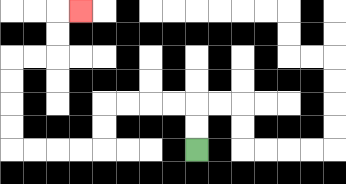{'start': '[8, 6]', 'end': '[3, 0]', 'path_directions': 'U,U,L,L,L,L,D,D,L,L,L,L,U,U,U,U,R,R,U,U,R', 'path_coordinates': '[[8, 6], [8, 5], [8, 4], [7, 4], [6, 4], [5, 4], [4, 4], [4, 5], [4, 6], [3, 6], [2, 6], [1, 6], [0, 6], [0, 5], [0, 4], [0, 3], [0, 2], [1, 2], [2, 2], [2, 1], [2, 0], [3, 0]]'}